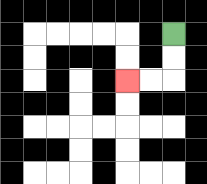{'start': '[7, 1]', 'end': '[5, 3]', 'path_directions': 'D,D,L,L', 'path_coordinates': '[[7, 1], [7, 2], [7, 3], [6, 3], [5, 3]]'}